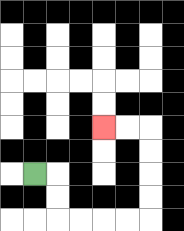{'start': '[1, 7]', 'end': '[4, 5]', 'path_directions': 'R,D,D,R,R,R,R,U,U,U,U,L,L', 'path_coordinates': '[[1, 7], [2, 7], [2, 8], [2, 9], [3, 9], [4, 9], [5, 9], [6, 9], [6, 8], [6, 7], [6, 6], [6, 5], [5, 5], [4, 5]]'}